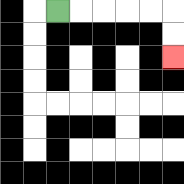{'start': '[2, 0]', 'end': '[7, 2]', 'path_directions': 'R,R,R,R,R,D,D', 'path_coordinates': '[[2, 0], [3, 0], [4, 0], [5, 0], [6, 0], [7, 0], [7, 1], [7, 2]]'}